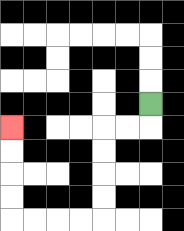{'start': '[6, 4]', 'end': '[0, 5]', 'path_directions': 'D,L,L,D,D,D,D,L,L,L,L,U,U,U,U', 'path_coordinates': '[[6, 4], [6, 5], [5, 5], [4, 5], [4, 6], [4, 7], [4, 8], [4, 9], [3, 9], [2, 9], [1, 9], [0, 9], [0, 8], [0, 7], [0, 6], [0, 5]]'}